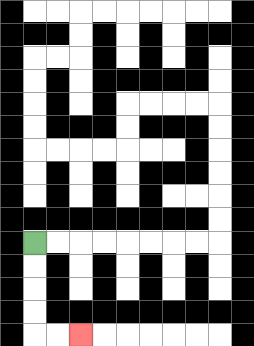{'start': '[1, 10]', 'end': '[3, 14]', 'path_directions': 'D,D,D,D,R,R', 'path_coordinates': '[[1, 10], [1, 11], [1, 12], [1, 13], [1, 14], [2, 14], [3, 14]]'}